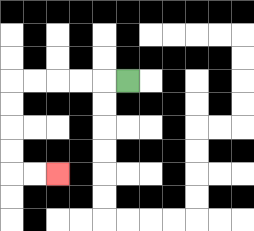{'start': '[5, 3]', 'end': '[2, 7]', 'path_directions': 'L,L,L,L,L,D,D,D,D,R,R', 'path_coordinates': '[[5, 3], [4, 3], [3, 3], [2, 3], [1, 3], [0, 3], [0, 4], [0, 5], [0, 6], [0, 7], [1, 7], [2, 7]]'}